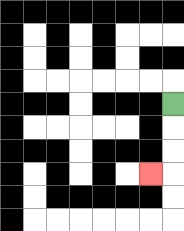{'start': '[7, 4]', 'end': '[6, 7]', 'path_directions': 'D,D,D,L', 'path_coordinates': '[[7, 4], [7, 5], [7, 6], [7, 7], [6, 7]]'}